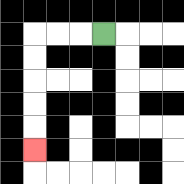{'start': '[4, 1]', 'end': '[1, 6]', 'path_directions': 'L,L,L,D,D,D,D,D', 'path_coordinates': '[[4, 1], [3, 1], [2, 1], [1, 1], [1, 2], [1, 3], [1, 4], [1, 5], [1, 6]]'}